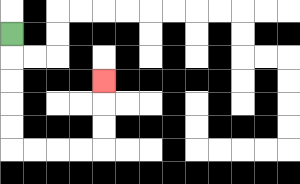{'start': '[0, 1]', 'end': '[4, 3]', 'path_directions': 'D,D,D,D,D,R,R,R,R,U,U,U', 'path_coordinates': '[[0, 1], [0, 2], [0, 3], [0, 4], [0, 5], [0, 6], [1, 6], [2, 6], [3, 6], [4, 6], [4, 5], [4, 4], [4, 3]]'}